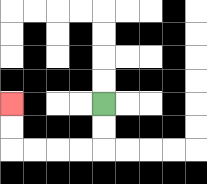{'start': '[4, 4]', 'end': '[0, 4]', 'path_directions': 'D,D,L,L,L,L,U,U', 'path_coordinates': '[[4, 4], [4, 5], [4, 6], [3, 6], [2, 6], [1, 6], [0, 6], [0, 5], [0, 4]]'}